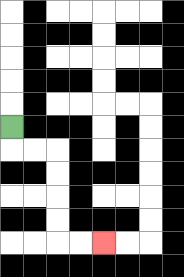{'start': '[0, 5]', 'end': '[4, 10]', 'path_directions': 'D,R,R,D,D,D,D,R,R', 'path_coordinates': '[[0, 5], [0, 6], [1, 6], [2, 6], [2, 7], [2, 8], [2, 9], [2, 10], [3, 10], [4, 10]]'}